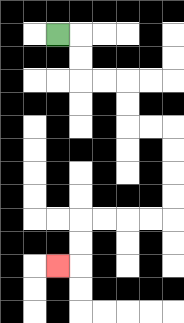{'start': '[2, 1]', 'end': '[2, 11]', 'path_directions': 'R,D,D,R,R,D,D,R,R,D,D,D,D,L,L,L,L,D,D,L', 'path_coordinates': '[[2, 1], [3, 1], [3, 2], [3, 3], [4, 3], [5, 3], [5, 4], [5, 5], [6, 5], [7, 5], [7, 6], [7, 7], [7, 8], [7, 9], [6, 9], [5, 9], [4, 9], [3, 9], [3, 10], [3, 11], [2, 11]]'}